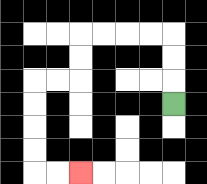{'start': '[7, 4]', 'end': '[3, 7]', 'path_directions': 'U,U,U,L,L,L,L,D,D,L,L,D,D,D,D,R,R', 'path_coordinates': '[[7, 4], [7, 3], [7, 2], [7, 1], [6, 1], [5, 1], [4, 1], [3, 1], [3, 2], [3, 3], [2, 3], [1, 3], [1, 4], [1, 5], [1, 6], [1, 7], [2, 7], [3, 7]]'}